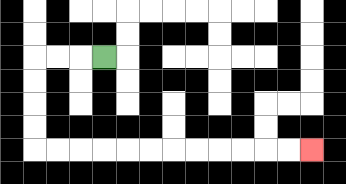{'start': '[4, 2]', 'end': '[13, 6]', 'path_directions': 'L,L,L,D,D,D,D,R,R,R,R,R,R,R,R,R,R,R,R', 'path_coordinates': '[[4, 2], [3, 2], [2, 2], [1, 2], [1, 3], [1, 4], [1, 5], [1, 6], [2, 6], [3, 6], [4, 6], [5, 6], [6, 6], [7, 6], [8, 6], [9, 6], [10, 6], [11, 6], [12, 6], [13, 6]]'}